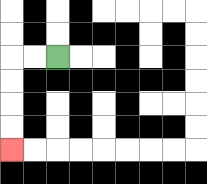{'start': '[2, 2]', 'end': '[0, 6]', 'path_directions': 'L,L,D,D,D,D', 'path_coordinates': '[[2, 2], [1, 2], [0, 2], [0, 3], [0, 4], [0, 5], [0, 6]]'}